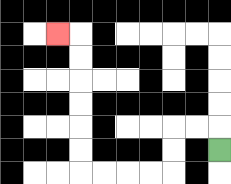{'start': '[9, 6]', 'end': '[2, 1]', 'path_directions': 'U,L,L,D,D,L,L,L,L,U,U,U,U,U,U,L', 'path_coordinates': '[[9, 6], [9, 5], [8, 5], [7, 5], [7, 6], [7, 7], [6, 7], [5, 7], [4, 7], [3, 7], [3, 6], [3, 5], [3, 4], [3, 3], [3, 2], [3, 1], [2, 1]]'}